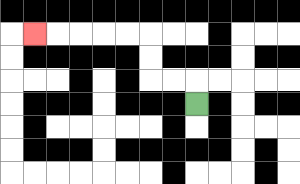{'start': '[8, 4]', 'end': '[1, 1]', 'path_directions': 'U,L,L,U,U,L,L,L,L,L', 'path_coordinates': '[[8, 4], [8, 3], [7, 3], [6, 3], [6, 2], [6, 1], [5, 1], [4, 1], [3, 1], [2, 1], [1, 1]]'}